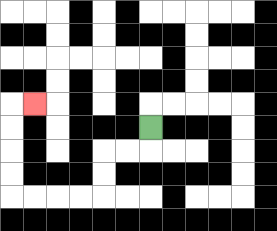{'start': '[6, 5]', 'end': '[1, 4]', 'path_directions': 'D,L,L,D,D,L,L,L,L,U,U,U,U,R', 'path_coordinates': '[[6, 5], [6, 6], [5, 6], [4, 6], [4, 7], [4, 8], [3, 8], [2, 8], [1, 8], [0, 8], [0, 7], [0, 6], [0, 5], [0, 4], [1, 4]]'}